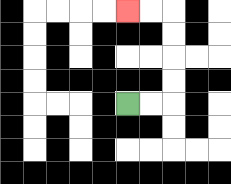{'start': '[5, 4]', 'end': '[5, 0]', 'path_directions': 'R,R,U,U,U,U,L,L', 'path_coordinates': '[[5, 4], [6, 4], [7, 4], [7, 3], [7, 2], [7, 1], [7, 0], [6, 0], [5, 0]]'}